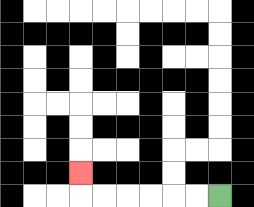{'start': '[9, 8]', 'end': '[3, 7]', 'path_directions': 'L,L,L,L,L,L,U', 'path_coordinates': '[[9, 8], [8, 8], [7, 8], [6, 8], [5, 8], [4, 8], [3, 8], [3, 7]]'}